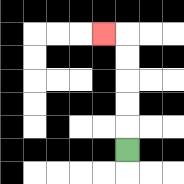{'start': '[5, 6]', 'end': '[4, 1]', 'path_directions': 'U,U,U,U,U,L', 'path_coordinates': '[[5, 6], [5, 5], [5, 4], [5, 3], [5, 2], [5, 1], [4, 1]]'}